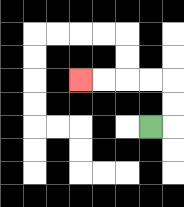{'start': '[6, 5]', 'end': '[3, 3]', 'path_directions': 'R,U,U,L,L,L,L', 'path_coordinates': '[[6, 5], [7, 5], [7, 4], [7, 3], [6, 3], [5, 3], [4, 3], [3, 3]]'}